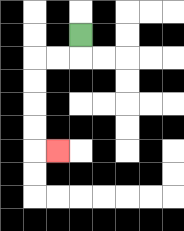{'start': '[3, 1]', 'end': '[2, 6]', 'path_directions': 'D,L,L,D,D,D,D,R', 'path_coordinates': '[[3, 1], [3, 2], [2, 2], [1, 2], [1, 3], [1, 4], [1, 5], [1, 6], [2, 6]]'}